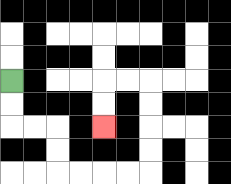{'start': '[0, 3]', 'end': '[4, 5]', 'path_directions': 'D,D,R,R,D,D,R,R,R,R,U,U,U,U,L,L,D,D', 'path_coordinates': '[[0, 3], [0, 4], [0, 5], [1, 5], [2, 5], [2, 6], [2, 7], [3, 7], [4, 7], [5, 7], [6, 7], [6, 6], [6, 5], [6, 4], [6, 3], [5, 3], [4, 3], [4, 4], [4, 5]]'}